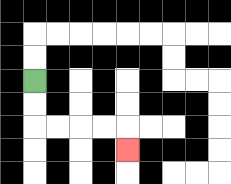{'start': '[1, 3]', 'end': '[5, 6]', 'path_directions': 'D,D,R,R,R,R,D', 'path_coordinates': '[[1, 3], [1, 4], [1, 5], [2, 5], [3, 5], [4, 5], [5, 5], [5, 6]]'}